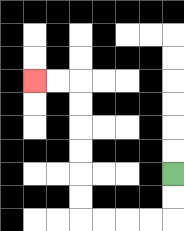{'start': '[7, 7]', 'end': '[1, 3]', 'path_directions': 'D,D,L,L,L,L,U,U,U,U,U,U,L,L', 'path_coordinates': '[[7, 7], [7, 8], [7, 9], [6, 9], [5, 9], [4, 9], [3, 9], [3, 8], [3, 7], [3, 6], [3, 5], [3, 4], [3, 3], [2, 3], [1, 3]]'}